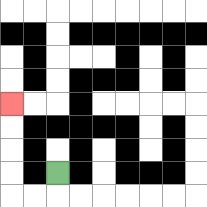{'start': '[2, 7]', 'end': '[0, 4]', 'path_directions': 'D,L,L,U,U,U,U', 'path_coordinates': '[[2, 7], [2, 8], [1, 8], [0, 8], [0, 7], [0, 6], [0, 5], [0, 4]]'}